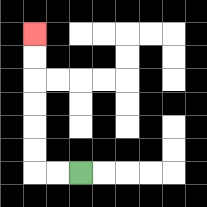{'start': '[3, 7]', 'end': '[1, 1]', 'path_directions': 'L,L,U,U,U,U,U,U', 'path_coordinates': '[[3, 7], [2, 7], [1, 7], [1, 6], [1, 5], [1, 4], [1, 3], [1, 2], [1, 1]]'}